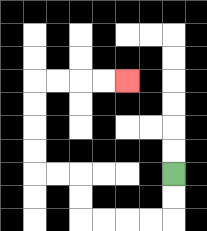{'start': '[7, 7]', 'end': '[5, 3]', 'path_directions': 'D,D,L,L,L,L,U,U,L,L,U,U,U,U,R,R,R,R', 'path_coordinates': '[[7, 7], [7, 8], [7, 9], [6, 9], [5, 9], [4, 9], [3, 9], [3, 8], [3, 7], [2, 7], [1, 7], [1, 6], [1, 5], [1, 4], [1, 3], [2, 3], [3, 3], [4, 3], [5, 3]]'}